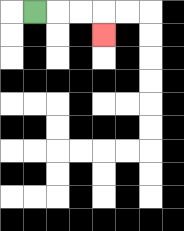{'start': '[1, 0]', 'end': '[4, 1]', 'path_directions': 'R,R,R,D', 'path_coordinates': '[[1, 0], [2, 0], [3, 0], [4, 0], [4, 1]]'}